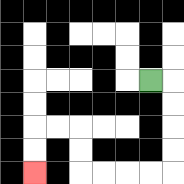{'start': '[6, 3]', 'end': '[1, 7]', 'path_directions': 'R,D,D,D,D,L,L,L,L,U,U,L,L,D,D', 'path_coordinates': '[[6, 3], [7, 3], [7, 4], [7, 5], [7, 6], [7, 7], [6, 7], [5, 7], [4, 7], [3, 7], [3, 6], [3, 5], [2, 5], [1, 5], [1, 6], [1, 7]]'}